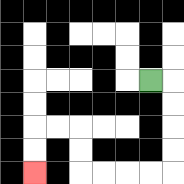{'start': '[6, 3]', 'end': '[1, 7]', 'path_directions': 'R,D,D,D,D,L,L,L,L,U,U,L,L,D,D', 'path_coordinates': '[[6, 3], [7, 3], [7, 4], [7, 5], [7, 6], [7, 7], [6, 7], [5, 7], [4, 7], [3, 7], [3, 6], [3, 5], [2, 5], [1, 5], [1, 6], [1, 7]]'}